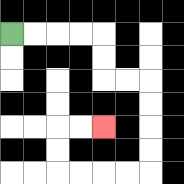{'start': '[0, 1]', 'end': '[4, 5]', 'path_directions': 'R,R,R,R,D,D,R,R,D,D,D,D,L,L,L,L,U,U,R,R', 'path_coordinates': '[[0, 1], [1, 1], [2, 1], [3, 1], [4, 1], [4, 2], [4, 3], [5, 3], [6, 3], [6, 4], [6, 5], [6, 6], [6, 7], [5, 7], [4, 7], [3, 7], [2, 7], [2, 6], [2, 5], [3, 5], [4, 5]]'}